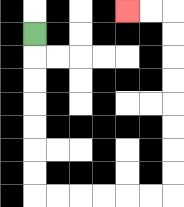{'start': '[1, 1]', 'end': '[5, 0]', 'path_directions': 'D,D,D,D,D,D,D,R,R,R,R,R,R,U,U,U,U,U,U,U,U,L,L', 'path_coordinates': '[[1, 1], [1, 2], [1, 3], [1, 4], [1, 5], [1, 6], [1, 7], [1, 8], [2, 8], [3, 8], [4, 8], [5, 8], [6, 8], [7, 8], [7, 7], [7, 6], [7, 5], [7, 4], [7, 3], [7, 2], [7, 1], [7, 0], [6, 0], [5, 0]]'}